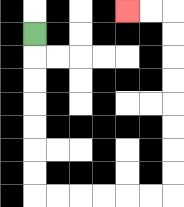{'start': '[1, 1]', 'end': '[5, 0]', 'path_directions': 'D,D,D,D,D,D,D,R,R,R,R,R,R,U,U,U,U,U,U,U,U,L,L', 'path_coordinates': '[[1, 1], [1, 2], [1, 3], [1, 4], [1, 5], [1, 6], [1, 7], [1, 8], [2, 8], [3, 8], [4, 8], [5, 8], [6, 8], [7, 8], [7, 7], [7, 6], [7, 5], [7, 4], [7, 3], [7, 2], [7, 1], [7, 0], [6, 0], [5, 0]]'}